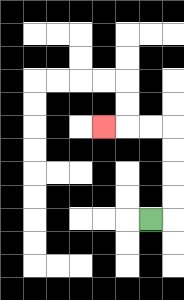{'start': '[6, 9]', 'end': '[4, 5]', 'path_directions': 'R,U,U,U,U,L,L,L', 'path_coordinates': '[[6, 9], [7, 9], [7, 8], [7, 7], [7, 6], [7, 5], [6, 5], [5, 5], [4, 5]]'}